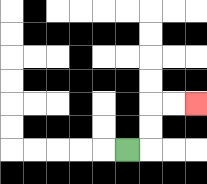{'start': '[5, 6]', 'end': '[8, 4]', 'path_directions': 'R,U,U,R,R', 'path_coordinates': '[[5, 6], [6, 6], [6, 5], [6, 4], [7, 4], [8, 4]]'}